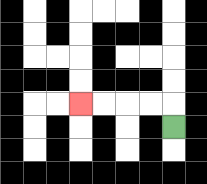{'start': '[7, 5]', 'end': '[3, 4]', 'path_directions': 'U,L,L,L,L', 'path_coordinates': '[[7, 5], [7, 4], [6, 4], [5, 4], [4, 4], [3, 4]]'}